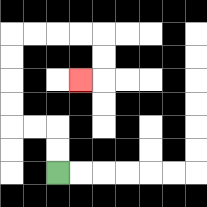{'start': '[2, 7]', 'end': '[3, 3]', 'path_directions': 'U,U,L,L,U,U,U,U,R,R,R,R,D,D,L', 'path_coordinates': '[[2, 7], [2, 6], [2, 5], [1, 5], [0, 5], [0, 4], [0, 3], [0, 2], [0, 1], [1, 1], [2, 1], [3, 1], [4, 1], [4, 2], [4, 3], [3, 3]]'}